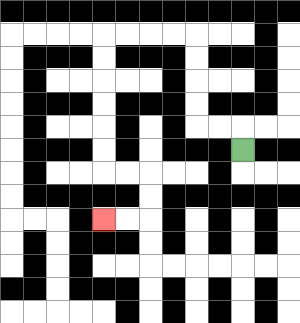{'start': '[10, 6]', 'end': '[4, 9]', 'path_directions': 'U,L,L,U,U,U,U,L,L,L,L,D,D,D,D,D,D,R,R,D,D,L,L', 'path_coordinates': '[[10, 6], [10, 5], [9, 5], [8, 5], [8, 4], [8, 3], [8, 2], [8, 1], [7, 1], [6, 1], [5, 1], [4, 1], [4, 2], [4, 3], [4, 4], [4, 5], [4, 6], [4, 7], [5, 7], [6, 7], [6, 8], [6, 9], [5, 9], [4, 9]]'}